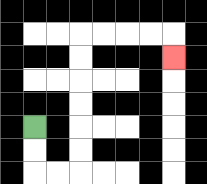{'start': '[1, 5]', 'end': '[7, 2]', 'path_directions': 'D,D,R,R,U,U,U,U,U,U,R,R,R,R,D', 'path_coordinates': '[[1, 5], [1, 6], [1, 7], [2, 7], [3, 7], [3, 6], [3, 5], [3, 4], [3, 3], [3, 2], [3, 1], [4, 1], [5, 1], [6, 1], [7, 1], [7, 2]]'}